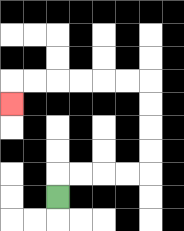{'start': '[2, 8]', 'end': '[0, 4]', 'path_directions': 'U,R,R,R,R,U,U,U,U,L,L,L,L,L,L,D', 'path_coordinates': '[[2, 8], [2, 7], [3, 7], [4, 7], [5, 7], [6, 7], [6, 6], [6, 5], [6, 4], [6, 3], [5, 3], [4, 3], [3, 3], [2, 3], [1, 3], [0, 3], [0, 4]]'}